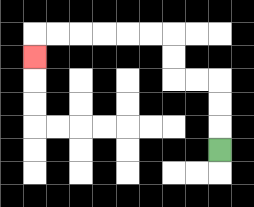{'start': '[9, 6]', 'end': '[1, 2]', 'path_directions': 'U,U,U,L,L,U,U,L,L,L,L,L,L,D', 'path_coordinates': '[[9, 6], [9, 5], [9, 4], [9, 3], [8, 3], [7, 3], [7, 2], [7, 1], [6, 1], [5, 1], [4, 1], [3, 1], [2, 1], [1, 1], [1, 2]]'}